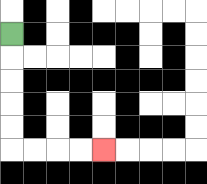{'start': '[0, 1]', 'end': '[4, 6]', 'path_directions': 'D,D,D,D,D,R,R,R,R', 'path_coordinates': '[[0, 1], [0, 2], [0, 3], [0, 4], [0, 5], [0, 6], [1, 6], [2, 6], [3, 6], [4, 6]]'}